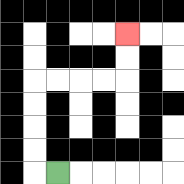{'start': '[2, 7]', 'end': '[5, 1]', 'path_directions': 'L,U,U,U,U,R,R,R,R,U,U', 'path_coordinates': '[[2, 7], [1, 7], [1, 6], [1, 5], [1, 4], [1, 3], [2, 3], [3, 3], [4, 3], [5, 3], [5, 2], [5, 1]]'}